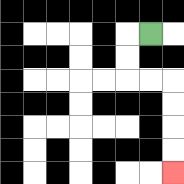{'start': '[6, 1]', 'end': '[7, 7]', 'path_directions': 'L,D,D,R,R,D,D,D,D', 'path_coordinates': '[[6, 1], [5, 1], [5, 2], [5, 3], [6, 3], [7, 3], [7, 4], [7, 5], [7, 6], [7, 7]]'}